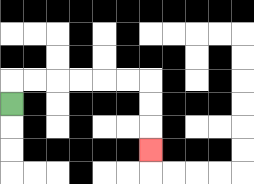{'start': '[0, 4]', 'end': '[6, 6]', 'path_directions': 'U,R,R,R,R,R,R,D,D,D', 'path_coordinates': '[[0, 4], [0, 3], [1, 3], [2, 3], [3, 3], [4, 3], [5, 3], [6, 3], [6, 4], [6, 5], [6, 6]]'}